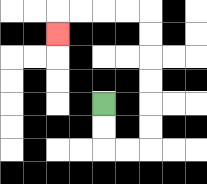{'start': '[4, 4]', 'end': '[2, 1]', 'path_directions': 'D,D,R,R,U,U,U,U,U,U,L,L,L,L,D', 'path_coordinates': '[[4, 4], [4, 5], [4, 6], [5, 6], [6, 6], [6, 5], [6, 4], [6, 3], [6, 2], [6, 1], [6, 0], [5, 0], [4, 0], [3, 0], [2, 0], [2, 1]]'}